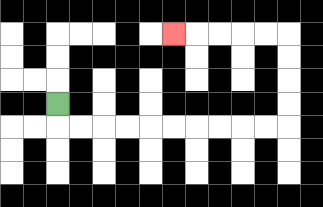{'start': '[2, 4]', 'end': '[7, 1]', 'path_directions': 'D,R,R,R,R,R,R,R,R,R,R,U,U,U,U,L,L,L,L,L', 'path_coordinates': '[[2, 4], [2, 5], [3, 5], [4, 5], [5, 5], [6, 5], [7, 5], [8, 5], [9, 5], [10, 5], [11, 5], [12, 5], [12, 4], [12, 3], [12, 2], [12, 1], [11, 1], [10, 1], [9, 1], [8, 1], [7, 1]]'}